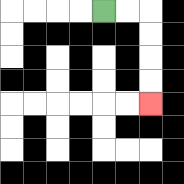{'start': '[4, 0]', 'end': '[6, 4]', 'path_directions': 'R,R,D,D,D,D', 'path_coordinates': '[[4, 0], [5, 0], [6, 0], [6, 1], [6, 2], [6, 3], [6, 4]]'}